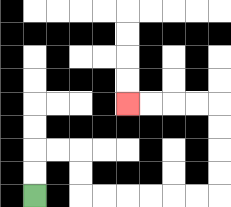{'start': '[1, 8]', 'end': '[5, 4]', 'path_directions': 'U,U,R,R,D,D,R,R,R,R,R,R,U,U,U,U,L,L,L,L', 'path_coordinates': '[[1, 8], [1, 7], [1, 6], [2, 6], [3, 6], [3, 7], [3, 8], [4, 8], [5, 8], [6, 8], [7, 8], [8, 8], [9, 8], [9, 7], [9, 6], [9, 5], [9, 4], [8, 4], [7, 4], [6, 4], [5, 4]]'}